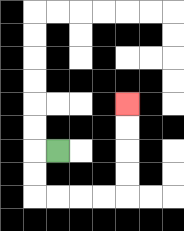{'start': '[2, 6]', 'end': '[5, 4]', 'path_directions': 'L,D,D,R,R,R,R,U,U,U,U', 'path_coordinates': '[[2, 6], [1, 6], [1, 7], [1, 8], [2, 8], [3, 8], [4, 8], [5, 8], [5, 7], [5, 6], [5, 5], [5, 4]]'}